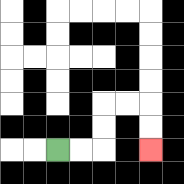{'start': '[2, 6]', 'end': '[6, 6]', 'path_directions': 'R,R,U,U,R,R,D,D', 'path_coordinates': '[[2, 6], [3, 6], [4, 6], [4, 5], [4, 4], [5, 4], [6, 4], [6, 5], [6, 6]]'}